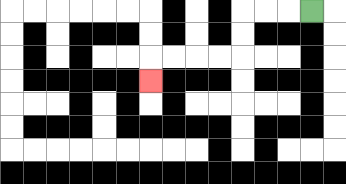{'start': '[13, 0]', 'end': '[6, 3]', 'path_directions': 'L,L,L,D,D,L,L,L,L,D', 'path_coordinates': '[[13, 0], [12, 0], [11, 0], [10, 0], [10, 1], [10, 2], [9, 2], [8, 2], [7, 2], [6, 2], [6, 3]]'}